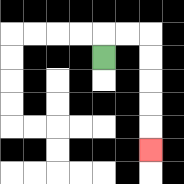{'start': '[4, 2]', 'end': '[6, 6]', 'path_directions': 'U,R,R,D,D,D,D,D', 'path_coordinates': '[[4, 2], [4, 1], [5, 1], [6, 1], [6, 2], [6, 3], [6, 4], [6, 5], [6, 6]]'}